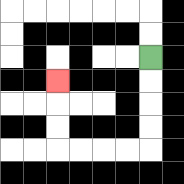{'start': '[6, 2]', 'end': '[2, 3]', 'path_directions': 'D,D,D,D,L,L,L,L,U,U,U', 'path_coordinates': '[[6, 2], [6, 3], [6, 4], [6, 5], [6, 6], [5, 6], [4, 6], [3, 6], [2, 6], [2, 5], [2, 4], [2, 3]]'}